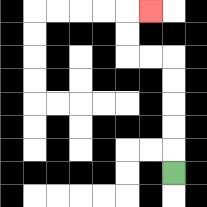{'start': '[7, 7]', 'end': '[6, 0]', 'path_directions': 'U,U,U,U,U,L,L,U,U,R', 'path_coordinates': '[[7, 7], [7, 6], [7, 5], [7, 4], [7, 3], [7, 2], [6, 2], [5, 2], [5, 1], [5, 0], [6, 0]]'}